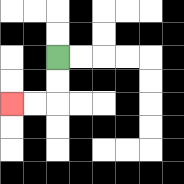{'start': '[2, 2]', 'end': '[0, 4]', 'path_directions': 'D,D,L,L', 'path_coordinates': '[[2, 2], [2, 3], [2, 4], [1, 4], [0, 4]]'}